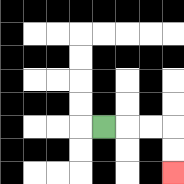{'start': '[4, 5]', 'end': '[7, 7]', 'path_directions': 'R,R,R,D,D', 'path_coordinates': '[[4, 5], [5, 5], [6, 5], [7, 5], [7, 6], [7, 7]]'}